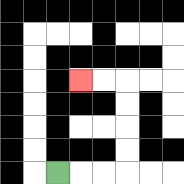{'start': '[2, 7]', 'end': '[3, 3]', 'path_directions': 'R,R,R,U,U,U,U,L,L', 'path_coordinates': '[[2, 7], [3, 7], [4, 7], [5, 7], [5, 6], [5, 5], [5, 4], [5, 3], [4, 3], [3, 3]]'}